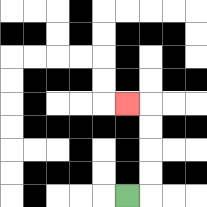{'start': '[5, 8]', 'end': '[5, 4]', 'path_directions': 'R,U,U,U,U,L', 'path_coordinates': '[[5, 8], [6, 8], [6, 7], [6, 6], [6, 5], [6, 4], [5, 4]]'}